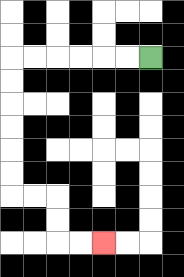{'start': '[6, 2]', 'end': '[4, 10]', 'path_directions': 'L,L,L,L,L,L,D,D,D,D,D,D,R,R,D,D,R,R', 'path_coordinates': '[[6, 2], [5, 2], [4, 2], [3, 2], [2, 2], [1, 2], [0, 2], [0, 3], [0, 4], [0, 5], [0, 6], [0, 7], [0, 8], [1, 8], [2, 8], [2, 9], [2, 10], [3, 10], [4, 10]]'}